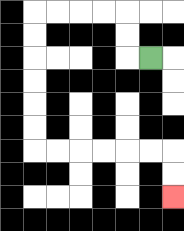{'start': '[6, 2]', 'end': '[7, 8]', 'path_directions': 'L,U,U,L,L,L,L,D,D,D,D,D,D,R,R,R,R,R,R,D,D', 'path_coordinates': '[[6, 2], [5, 2], [5, 1], [5, 0], [4, 0], [3, 0], [2, 0], [1, 0], [1, 1], [1, 2], [1, 3], [1, 4], [1, 5], [1, 6], [2, 6], [3, 6], [4, 6], [5, 6], [6, 6], [7, 6], [7, 7], [7, 8]]'}